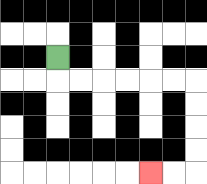{'start': '[2, 2]', 'end': '[6, 7]', 'path_directions': 'D,R,R,R,R,R,R,D,D,D,D,L,L', 'path_coordinates': '[[2, 2], [2, 3], [3, 3], [4, 3], [5, 3], [6, 3], [7, 3], [8, 3], [8, 4], [8, 5], [8, 6], [8, 7], [7, 7], [6, 7]]'}